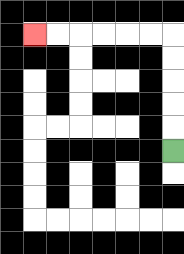{'start': '[7, 6]', 'end': '[1, 1]', 'path_directions': 'U,U,U,U,U,L,L,L,L,L,L', 'path_coordinates': '[[7, 6], [7, 5], [7, 4], [7, 3], [7, 2], [7, 1], [6, 1], [5, 1], [4, 1], [3, 1], [2, 1], [1, 1]]'}